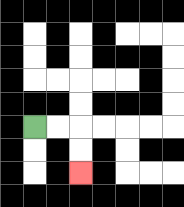{'start': '[1, 5]', 'end': '[3, 7]', 'path_directions': 'R,R,D,D', 'path_coordinates': '[[1, 5], [2, 5], [3, 5], [3, 6], [3, 7]]'}